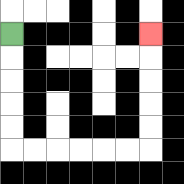{'start': '[0, 1]', 'end': '[6, 1]', 'path_directions': 'D,D,D,D,D,R,R,R,R,R,R,U,U,U,U,U', 'path_coordinates': '[[0, 1], [0, 2], [0, 3], [0, 4], [0, 5], [0, 6], [1, 6], [2, 6], [3, 6], [4, 6], [5, 6], [6, 6], [6, 5], [6, 4], [6, 3], [6, 2], [6, 1]]'}